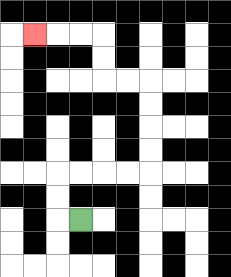{'start': '[3, 9]', 'end': '[1, 1]', 'path_directions': 'L,U,U,R,R,R,R,U,U,U,U,L,L,U,U,L,L,L', 'path_coordinates': '[[3, 9], [2, 9], [2, 8], [2, 7], [3, 7], [4, 7], [5, 7], [6, 7], [6, 6], [6, 5], [6, 4], [6, 3], [5, 3], [4, 3], [4, 2], [4, 1], [3, 1], [2, 1], [1, 1]]'}